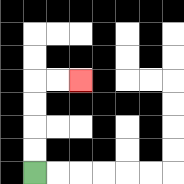{'start': '[1, 7]', 'end': '[3, 3]', 'path_directions': 'U,U,U,U,R,R', 'path_coordinates': '[[1, 7], [1, 6], [1, 5], [1, 4], [1, 3], [2, 3], [3, 3]]'}